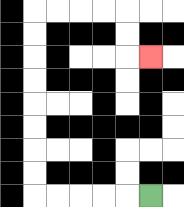{'start': '[6, 8]', 'end': '[6, 2]', 'path_directions': 'L,L,L,L,L,U,U,U,U,U,U,U,U,R,R,R,R,D,D,R', 'path_coordinates': '[[6, 8], [5, 8], [4, 8], [3, 8], [2, 8], [1, 8], [1, 7], [1, 6], [1, 5], [1, 4], [1, 3], [1, 2], [1, 1], [1, 0], [2, 0], [3, 0], [4, 0], [5, 0], [5, 1], [5, 2], [6, 2]]'}